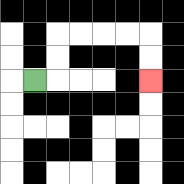{'start': '[1, 3]', 'end': '[6, 3]', 'path_directions': 'R,U,U,R,R,R,R,D,D', 'path_coordinates': '[[1, 3], [2, 3], [2, 2], [2, 1], [3, 1], [4, 1], [5, 1], [6, 1], [6, 2], [6, 3]]'}